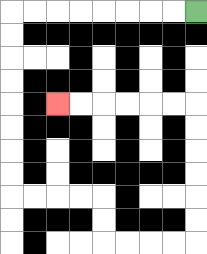{'start': '[8, 0]', 'end': '[2, 4]', 'path_directions': 'L,L,L,L,L,L,L,L,D,D,D,D,D,D,D,D,R,R,R,R,D,D,R,R,R,R,U,U,U,U,U,U,L,L,L,L,L,L', 'path_coordinates': '[[8, 0], [7, 0], [6, 0], [5, 0], [4, 0], [3, 0], [2, 0], [1, 0], [0, 0], [0, 1], [0, 2], [0, 3], [0, 4], [0, 5], [0, 6], [0, 7], [0, 8], [1, 8], [2, 8], [3, 8], [4, 8], [4, 9], [4, 10], [5, 10], [6, 10], [7, 10], [8, 10], [8, 9], [8, 8], [8, 7], [8, 6], [8, 5], [8, 4], [7, 4], [6, 4], [5, 4], [4, 4], [3, 4], [2, 4]]'}